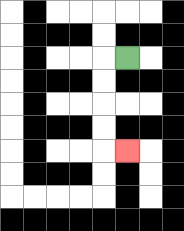{'start': '[5, 2]', 'end': '[5, 6]', 'path_directions': 'L,D,D,D,D,R', 'path_coordinates': '[[5, 2], [4, 2], [4, 3], [4, 4], [4, 5], [4, 6], [5, 6]]'}